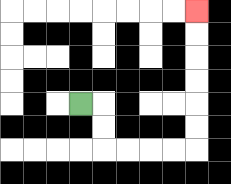{'start': '[3, 4]', 'end': '[8, 0]', 'path_directions': 'R,D,D,R,R,R,R,U,U,U,U,U,U', 'path_coordinates': '[[3, 4], [4, 4], [4, 5], [4, 6], [5, 6], [6, 6], [7, 6], [8, 6], [8, 5], [8, 4], [8, 3], [8, 2], [8, 1], [8, 0]]'}